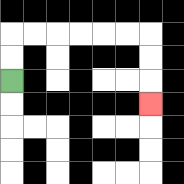{'start': '[0, 3]', 'end': '[6, 4]', 'path_directions': 'U,U,R,R,R,R,R,R,D,D,D', 'path_coordinates': '[[0, 3], [0, 2], [0, 1], [1, 1], [2, 1], [3, 1], [4, 1], [5, 1], [6, 1], [6, 2], [6, 3], [6, 4]]'}